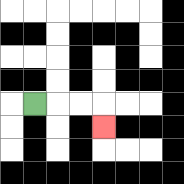{'start': '[1, 4]', 'end': '[4, 5]', 'path_directions': 'R,R,R,D', 'path_coordinates': '[[1, 4], [2, 4], [3, 4], [4, 4], [4, 5]]'}